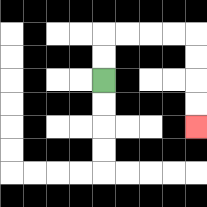{'start': '[4, 3]', 'end': '[8, 5]', 'path_directions': 'U,U,R,R,R,R,D,D,D,D', 'path_coordinates': '[[4, 3], [4, 2], [4, 1], [5, 1], [6, 1], [7, 1], [8, 1], [8, 2], [8, 3], [8, 4], [8, 5]]'}